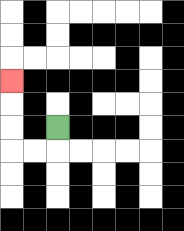{'start': '[2, 5]', 'end': '[0, 3]', 'path_directions': 'D,L,L,U,U,U', 'path_coordinates': '[[2, 5], [2, 6], [1, 6], [0, 6], [0, 5], [0, 4], [0, 3]]'}